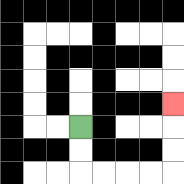{'start': '[3, 5]', 'end': '[7, 4]', 'path_directions': 'D,D,R,R,R,R,U,U,U', 'path_coordinates': '[[3, 5], [3, 6], [3, 7], [4, 7], [5, 7], [6, 7], [7, 7], [7, 6], [7, 5], [7, 4]]'}